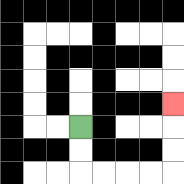{'start': '[3, 5]', 'end': '[7, 4]', 'path_directions': 'D,D,R,R,R,R,U,U,U', 'path_coordinates': '[[3, 5], [3, 6], [3, 7], [4, 7], [5, 7], [6, 7], [7, 7], [7, 6], [7, 5], [7, 4]]'}